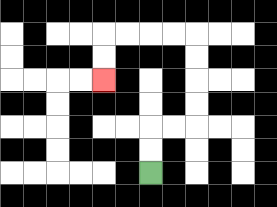{'start': '[6, 7]', 'end': '[4, 3]', 'path_directions': 'U,U,R,R,U,U,U,U,L,L,L,L,D,D', 'path_coordinates': '[[6, 7], [6, 6], [6, 5], [7, 5], [8, 5], [8, 4], [8, 3], [8, 2], [8, 1], [7, 1], [6, 1], [5, 1], [4, 1], [4, 2], [4, 3]]'}